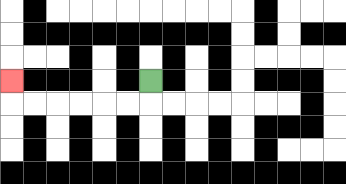{'start': '[6, 3]', 'end': '[0, 3]', 'path_directions': 'D,L,L,L,L,L,L,U', 'path_coordinates': '[[6, 3], [6, 4], [5, 4], [4, 4], [3, 4], [2, 4], [1, 4], [0, 4], [0, 3]]'}